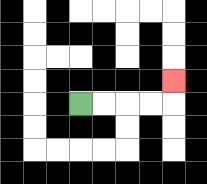{'start': '[3, 4]', 'end': '[7, 3]', 'path_directions': 'R,R,R,R,U', 'path_coordinates': '[[3, 4], [4, 4], [5, 4], [6, 4], [7, 4], [7, 3]]'}